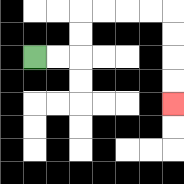{'start': '[1, 2]', 'end': '[7, 4]', 'path_directions': 'R,R,U,U,R,R,R,R,D,D,D,D', 'path_coordinates': '[[1, 2], [2, 2], [3, 2], [3, 1], [3, 0], [4, 0], [5, 0], [6, 0], [7, 0], [7, 1], [7, 2], [7, 3], [7, 4]]'}